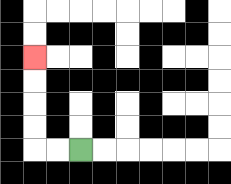{'start': '[3, 6]', 'end': '[1, 2]', 'path_directions': 'L,L,U,U,U,U', 'path_coordinates': '[[3, 6], [2, 6], [1, 6], [1, 5], [1, 4], [1, 3], [1, 2]]'}